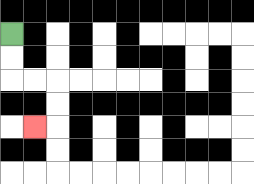{'start': '[0, 1]', 'end': '[1, 5]', 'path_directions': 'D,D,R,R,D,D,L', 'path_coordinates': '[[0, 1], [0, 2], [0, 3], [1, 3], [2, 3], [2, 4], [2, 5], [1, 5]]'}